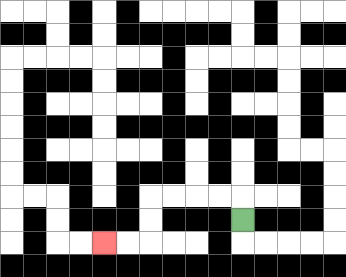{'start': '[10, 9]', 'end': '[4, 10]', 'path_directions': 'U,L,L,L,L,D,D,L,L', 'path_coordinates': '[[10, 9], [10, 8], [9, 8], [8, 8], [7, 8], [6, 8], [6, 9], [6, 10], [5, 10], [4, 10]]'}